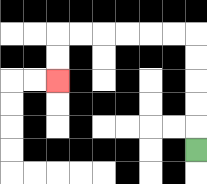{'start': '[8, 6]', 'end': '[2, 3]', 'path_directions': 'U,U,U,U,U,L,L,L,L,L,L,D,D', 'path_coordinates': '[[8, 6], [8, 5], [8, 4], [8, 3], [8, 2], [8, 1], [7, 1], [6, 1], [5, 1], [4, 1], [3, 1], [2, 1], [2, 2], [2, 3]]'}